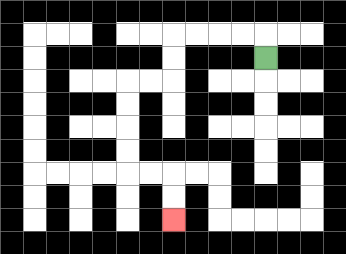{'start': '[11, 2]', 'end': '[7, 9]', 'path_directions': 'U,L,L,L,L,D,D,L,L,D,D,D,D,R,R,D,D', 'path_coordinates': '[[11, 2], [11, 1], [10, 1], [9, 1], [8, 1], [7, 1], [7, 2], [7, 3], [6, 3], [5, 3], [5, 4], [5, 5], [5, 6], [5, 7], [6, 7], [7, 7], [7, 8], [7, 9]]'}